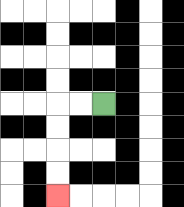{'start': '[4, 4]', 'end': '[2, 8]', 'path_directions': 'L,L,D,D,D,D', 'path_coordinates': '[[4, 4], [3, 4], [2, 4], [2, 5], [2, 6], [2, 7], [2, 8]]'}